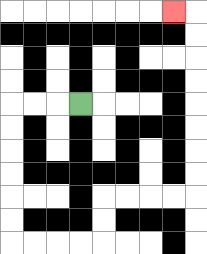{'start': '[3, 4]', 'end': '[7, 0]', 'path_directions': 'L,L,L,D,D,D,D,D,D,R,R,R,R,U,U,R,R,R,R,U,U,U,U,U,U,U,U,L', 'path_coordinates': '[[3, 4], [2, 4], [1, 4], [0, 4], [0, 5], [0, 6], [0, 7], [0, 8], [0, 9], [0, 10], [1, 10], [2, 10], [3, 10], [4, 10], [4, 9], [4, 8], [5, 8], [6, 8], [7, 8], [8, 8], [8, 7], [8, 6], [8, 5], [8, 4], [8, 3], [8, 2], [8, 1], [8, 0], [7, 0]]'}